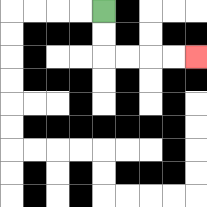{'start': '[4, 0]', 'end': '[8, 2]', 'path_directions': 'D,D,R,R,R,R', 'path_coordinates': '[[4, 0], [4, 1], [4, 2], [5, 2], [6, 2], [7, 2], [8, 2]]'}